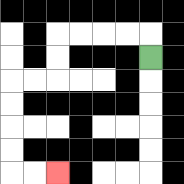{'start': '[6, 2]', 'end': '[2, 7]', 'path_directions': 'U,L,L,L,L,D,D,L,L,D,D,D,D,R,R', 'path_coordinates': '[[6, 2], [6, 1], [5, 1], [4, 1], [3, 1], [2, 1], [2, 2], [2, 3], [1, 3], [0, 3], [0, 4], [0, 5], [0, 6], [0, 7], [1, 7], [2, 7]]'}